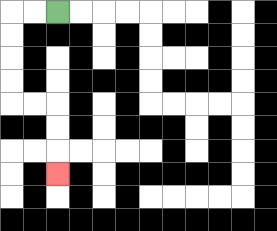{'start': '[2, 0]', 'end': '[2, 7]', 'path_directions': 'L,L,D,D,D,D,R,R,D,D,D', 'path_coordinates': '[[2, 0], [1, 0], [0, 0], [0, 1], [0, 2], [0, 3], [0, 4], [1, 4], [2, 4], [2, 5], [2, 6], [2, 7]]'}